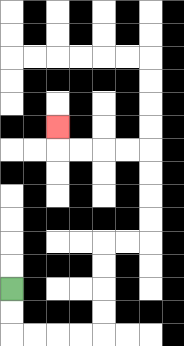{'start': '[0, 12]', 'end': '[2, 5]', 'path_directions': 'D,D,R,R,R,R,U,U,U,U,R,R,U,U,U,U,L,L,L,L,U', 'path_coordinates': '[[0, 12], [0, 13], [0, 14], [1, 14], [2, 14], [3, 14], [4, 14], [4, 13], [4, 12], [4, 11], [4, 10], [5, 10], [6, 10], [6, 9], [6, 8], [6, 7], [6, 6], [5, 6], [4, 6], [3, 6], [2, 6], [2, 5]]'}